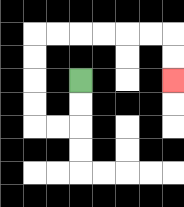{'start': '[3, 3]', 'end': '[7, 3]', 'path_directions': 'D,D,L,L,U,U,U,U,R,R,R,R,R,R,D,D', 'path_coordinates': '[[3, 3], [3, 4], [3, 5], [2, 5], [1, 5], [1, 4], [1, 3], [1, 2], [1, 1], [2, 1], [3, 1], [4, 1], [5, 1], [6, 1], [7, 1], [7, 2], [7, 3]]'}